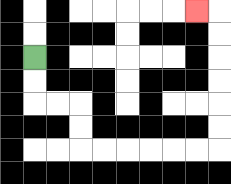{'start': '[1, 2]', 'end': '[8, 0]', 'path_directions': 'D,D,R,R,D,D,R,R,R,R,R,R,U,U,U,U,U,U,L', 'path_coordinates': '[[1, 2], [1, 3], [1, 4], [2, 4], [3, 4], [3, 5], [3, 6], [4, 6], [5, 6], [6, 6], [7, 6], [8, 6], [9, 6], [9, 5], [9, 4], [9, 3], [9, 2], [9, 1], [9, 0], [8, 0]]'}